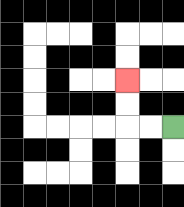{'start': '[7, 5]', 'end': '[5, 3]', 'path_directions': 'L,L,U,U', 'path_coordinates': '[[7, 5], [6, 5], [5, 5], [5, 4], [5, 3]]'}